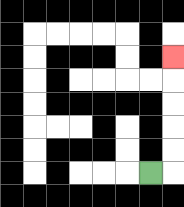{'start': '[6, 7]', 'end': '[7, 2]', 'path_directions': 'R,U,U,U,U,U', 'path_coordinates': '[[6, 7], [7, 7], [7, 6], [7, 5], [7, 4], [7, 3], [7, 2]]'}